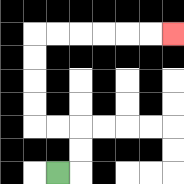{'start': '[2, 7]', 'end': '[7, 1]', 'path_directions': 'R,U,U,L,L,U,U,U,U,R,R,R,R,R,R', 'path_coordinates': '[[2, 7], [3, 7], [3, 6], [3, 5], [2, 5], [1, 5], [1, 4], [1, 3], [1, 2], [1, 1], [2, 1], [3, 1], [4, 1], [5, 1], [6, 1], [7, 1]]'}